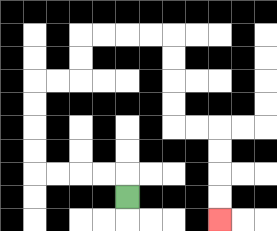{'start': '[5, 8]', 'end': '[9, 9]', 'path_directions': 'U,L,L,L,L,U,U,U,U,R,R,U,U,R,R,R,R,D,D,D,D,R,R,D,D,D,D', 'path_coordinates': '[[5, 8], [5, 7], [4, 7], [3, 7], [2, 7], [1, 7], [1, 6], [1, 5], [1, 4], [1, 3], [2, 3], [3, 3], [3, 2], [3, 1], [4, 1], [5, 1], [6, 1], [7, 1], [7, 2], [7, 3], [7, 4], [7, 5], [8, 5], [9, 5], [9, 6], [9, 7], [9, 8], [9, 9]]'}